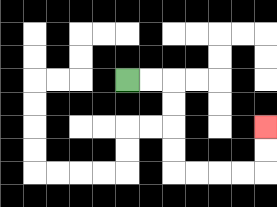{'start': '[5, 3]', 'end': '[11, 5]', 'path_directions': 'R,R,D,D,D,D,R,R,R,R,U,U', 'path_coordinates': '[[5, 3], [6, 3], [7, 3], [7, 4], [7, 5], [7, 6], [7, 7], [8, 7], [9, 7], [10, 7], [11, 7], [11, 6], [11, 5]]'}